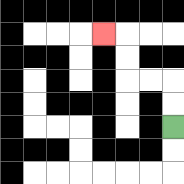{'start': '[7, 5]', 'end': '[4, 1]', 'path_directions': 'U,U,L,L,U,U,L', 'path_coordinates': '[[7, 5], [7, 4], [7, 3], [6, 3], [5, 3], [5, 2], [5, 1], [4, 1]]'}